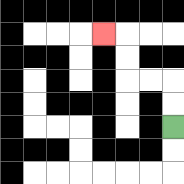{'start': '[7, 5]', 'end': '[4, 1]', 'path_directions': 'U,U,L,L,U,U,L', 'path_coordinates': '[[7, 5], [7, 4], [7, 3], [6, 3], [5, 3], [5, 2], [5, 1], [4, 1]]'}